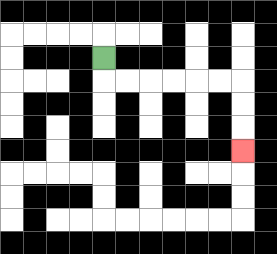{'start': '[4, 2]', 'end': '[10, 6]', 'path_directions': 'D,R,R,R,R,R,R,D,D,D', 'path_coordinates': '[[4, 2], [4, 3], [5, 3], [6, 3], [7, 3], [8, 3], [9, 3], [10, 3], [10, 4], [10, 5], [10, 6]]'}